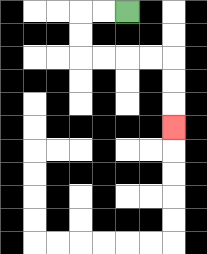{'start': '[5, 0]', 'end': '[7, 5]', 'path_directions': 'L,L,D,D,R,R,R,R,D,D,D', 'path_coordinates': '[[5, 0], [4, 0], [3, 0], [3, 1], [3, 2], [4, 2], [5, 2], [6, 2], [7, 2], [7, 3], [7, 4], [7, 5]]'}